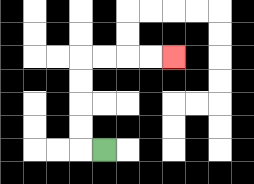{'start': '[4, 6]', 'end': '[7, 2]', 'path_directions': 'L,U,U,U,U,R,R,R,R', 'path_coordinates': '[[4, 6], [3, 6], [3, 5], [3, 4], [3, 3], [3, 2], [4, 2], [5, 2], [6, 2], [7, 2]]'}